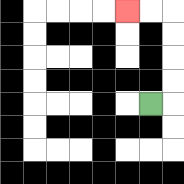{'start': '[6, 4]', 'end': '[5, 0]', 'path_directions': 'R,U,U,U,U,L,L', 'path_coordinates': '[[6, 4], [7, 4], [7, 3], [7, 2], [7, 1], [7, 0], [6, 0], [5, 0]]'}